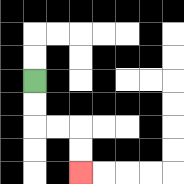{'start': '[1, 3]', 'end': '[3, 7]', 'path_directions': 'D,D,R,R,D,D', 'path_coordinates': '[[1, 3], [1, 4], [1, 5], [2, 5], [3, 5], [3, 6], [3, 7]]'}